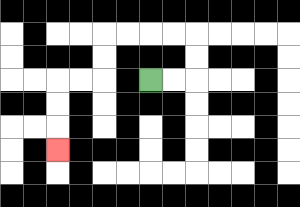{'start': '[6, 3]', 'end': '[2, 6]', 'path_directions': 'R,R,U,U,L,L,L,L,D,D,L,L,D,D,D', 'path_coordinates': '[[6, 3], [7, 3], [8, 3], [8, 2], [8, 1], [7, 1], [6, 1], [5, 1], [4, 1], [4, 2], [4, 3], [3, 3], [2, 3], [2, 4], [2, 5], [2, 6]]'}